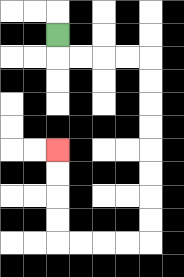{'start': '[2, 1]', 'end': '[2, 6]', 'path_directions': 'D,R,R,R,R,D,D,D,D,D,D,D,D,L,L,L,L,U,U,U,U', 'path_coordinates': '[[2, 1], [2, 2], [3, 2], [4, 2], [5, 2], [6, 2], [6, 3], [6, 4], [6, 5], [6, 6], [6, 7], [6, 8], [6, 9], [6, 10], [5, 10], [4, 10], [3, 10], [2, 10], [2, 9], [2, 8], [2, 7], [2, 6]]'}